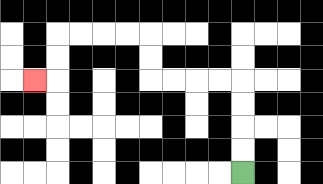{'start': '[10, 7]', 'end': '[1, 3]', 'path_directions': 'U,U,U,U,L,L,L,L,U,U,L,L,L,L,D,D,L', 'path_coordinates': '[[10, 7], [10, 6], [10, 5], [10, 4], [10, 3], [9, 3], [8, 3], [7, 3], [6, 3], [6, 2], [6, 1], [5, 1], [4, 1], [3, 1], [2, 1], [2, 2], [2, 3], [1, 3]]'}